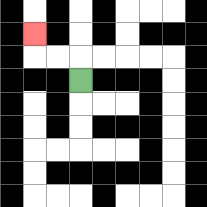{'start': '[3, 3]', 'end': '[1, 1]', 'path_directions': 'U,L,L,U', 'path_coordinates': '[[3, 3], [3, 2], [2, 2], [1, 2], [1, 1]]'}